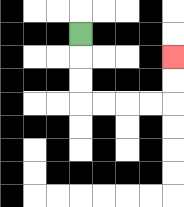{'start': '[3, 1]', 'end': '[7, 2]', 'path_directions': 'D,D,D,R,R,R,R,U,U', 'path_coordinates': '[[3, 1], [3, 2], [3, 3], [3, 4], [4, 4], [5, 4], [6, 4], [7, 4], [7, 3], [7, 2]]'}